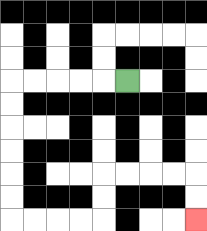{'start': '[5, 3]', 'end': '[8, 9]', 'path_directions': 'L,L,L,L,L,D,D,D,D,D,D,R,R,R,R,U,U,R,R,R,R,D,D', 'path_coordinates': '[[5, 3], [4, 3], [3, 3], [2, 3], [1, 3], [0, 3], [0, 4], [0, 5], [0, 6], [0, 7], [0, 8], [0, 9], [1, 9], [2, 9], [3, 9], [4, 9], [4, 8], [4, 7], [5, 7], [6, 7], [7, 7], [8, 7], [8, 8], [8, 9]]'}